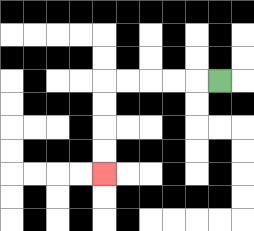{'start': '[9, 3]', 'end': '[4, 7]', 'path_directions': 'L,L,L,L,L,D,D,D,D', 'path_coordinates': '[[9, 3], [8, 3], [7, 3], [6, 3], [5, 3], [4, 3], [4, 4], [4, 5], [4, 6], [4, 7]]'}